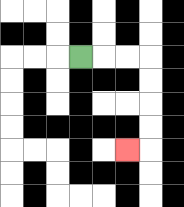{'start': '[3, 2]', 'end': '[5, 6]', 'path_directions': 'R,R,R,D,D,D,D,L', 'path_coordinates': '[[3, 2], [4, 2], [5, 2], [6, 2], [6, 3], [6, 4], [6, 5], [6, 6], [5, 6]]'}